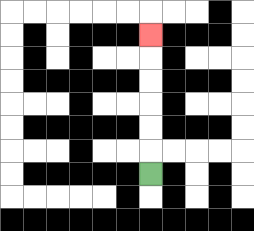{'start': '[6, 7]', 'end': '[6, 1]', 'path_directions': 'U,U,U,U,U,U', 'path_coordinates': '[[6, 7], [6, 6], [6, 5], [6, 4], [6, 3], [6, 2], [6, 1]]'}